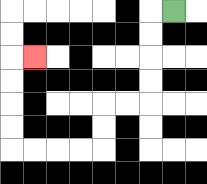{'start': '[7, 0]', 'end': '[1, 2]', 'path_directions': 'L,D,D,D,D,L,L,D,D,L,L,L,L,U,U,U,U,R', 'path_coordinates': '[[7, 0], [6, 0], [6, 1], [6, 2], [6, 3], [6, 4], [5, 4], [4, 4], [4, 5], [4, 6], [3, 6], [2, 6], [1, 6], [0, 6], [0, 5], [0, 4], [0, 3], [0, 2], [1, 2]]'}